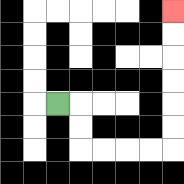{'start': '[2, 4]', 'end': '[7, 0]', 'path_directions': 'R,D,D,R,R,R,R,U,U,U,U,U,U', 'path_coordinates': '[[2, 4], [3, 4], [3, 5], [3, 6], [4, 6], [5, 6], [6, 6], [7, 6], [7, 5], [7, 4], [7, 3], [7, 2], [7, 1], [7, 0]]'}